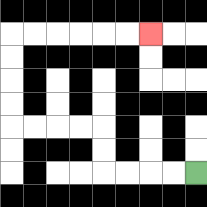{'start': '[8, 7]', 'end': '[6, 1]', 'path_directions': 'L,L,L,L,U,U,L,L,L,L,U,U,U,U,R,R,R,R,R,R', 'path_coordinates': '[[8, 7], [7, 7], [6, 7], [5, 7], [4, 7], [4, 6], [4, 5], [3, 5], [2, 5], [1, 5], [0, 5], [0, 4], [0, 3], [0, 2], [0, 1], [1, 1], [2, 1], [3, 1], [4, 1], [5, 1], [6, 1]]'}